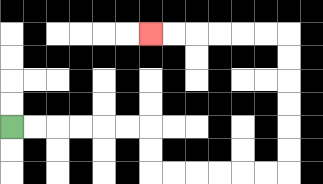{'start': '[0, 5]', 'end': '[6, 1]', 'path_directions': 'R,R,R,R,R,R,D,D,R,R,R,R,R,R,U,U,U,U,U,U,L,L,L,L,L,L', 'path_coordinates': '[[0, 5], [1, 5], [2, 5], [3, 5], [4, 5], [5, 5], [6, 5], [6, 6], [6, 7], [7, 7], [8, 7], [9, 7], [10, 7], [11, 7], [12, 7], [12, 6], [12, 5], [12, 4], [12, 3], [12, 2], [12, 1], [11, 1], [10, 1], [9, 1], [8, 1], [7, 1], [6, 1]]'}